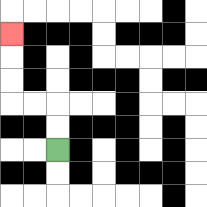{'start': '[2, 6]', 'end': '[0, 1]', 'path_directions': 'U,U,L,L,U,U,U', 'path_coordinates': '[[2, 6], [2, 5], [2, 4], [1, 4], [0, 4], [0, 3], [0, 2], [0, 1]]'}